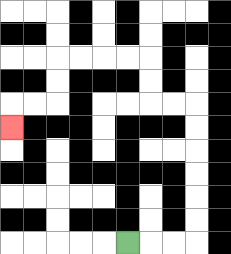{'start': '[5, 10]', 'end': '[0, 5]', 'path_directions': 'R,R,R,U,U,U,U,U,U,L,L,U,U,L,L,L,L,D,D,L,L,D', 'path_coordinates': '[[5, 10], [6, 10], [7, 10], [8, 10], [8, 9], [8, 8], [8, 7], [8, 6], [8, 5], [8, 4], [7, 4], [6, 4], [6, 3], [6, 2], [5, 2], [4, 2], [3, 2], [2, 2], [2, 3], [2, 4], [1, 4], [0, 4], [0, 5]]'}